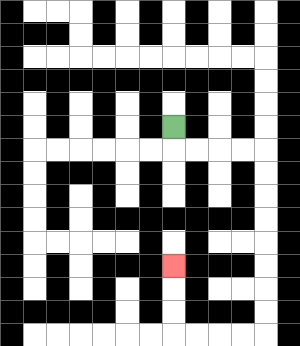{'start': '[7, 5]', 'end': '[7, 11]', 'path_directions': 'D,R,R,R,R,D,D,D,D,D,D,D,D,L,L,L,L,U,U,U', 'path_coordinates': '[[7, 5], [7, 6], [8, 6], [9, 6], [10, 6], [11, 6], [11, 7], [11, 8], [11, 9], [11, 10], [11, 11], [11, 12], [11, 13], [11, 14], [10, 14], [9, 14], [8, 14], [7, 14], [7, 13], [7, 12], [7, 11]]'}